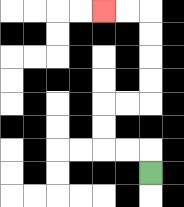{'start': '[6, 7]', 'end': '[4, 0]', 'path_directions': 'U,L,L,U,U,R,R,U,U,U,U,L,L', 'path_coordinates': '[[6, 7], [6, 6], [5, 6], [4, 6], [4, 5], [4, 4], [5, 4], [6, 4], [6, 3], [6, 2], [6, 1], [6, 0], [5, 0], [4, 0]]'}